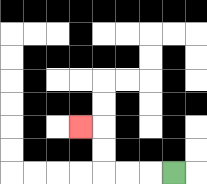{'start': '[7, 7]', 'end': '[3, 5]', 'path_directions': 'L,L,L,U,U,L', 'path_coordinates': '[[7, 7], [6, 7], [5, 7], [4, 7], [4, 6], [4, 5], [3, 5]]'}